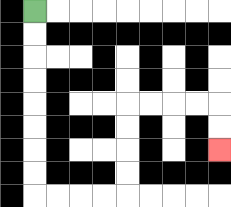{'start': '[1, 0]', 'end': '[9, 6]', 'path_directions': 'D,D,D,D,D,D,D,D,R,R,R,R,U,U,U,U,R,R,R,R,D,D', 'path_coordinates': '[[1, 0], [1, 1], [1, 2], [1, 3], [1, 4], [1, 5], [1, 6], [1, 7], [1, 8], [2, 8], [3, 8], [4, 8], [5, 8], [5, 7], [5, 6], [5, 5], [5, 4], [6, 4], [7, 4], [8, 4], [9, 4], [9, 5], [9, 6]]'}